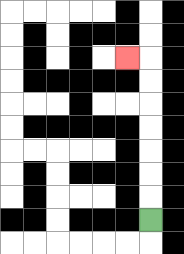{'start': '[6, 9]', 'end': '[5, 2]', 'path_directions': 'U,U,U,U,U,U,U,L', 'path_coordinates': '[[6, 9], [6, 8], [6, 7], [6, 6], [6, 5], [6, 4], [6, 3], [6, 2], [5, 2]]'}